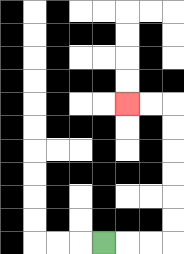{'start': '[4, 10]', 'end': '[5, 4]', 'path_directions': 'R,R,R,U,U,U,U,U,U,L,L', 'path_coordinates': '[[4, 10], [5, 10], [6, 10], [7, 10], [7, 9], [7, 8], [7, 7], [7, 6], [7, 5], [7, 4], [6, 4], [5, 4]]'}